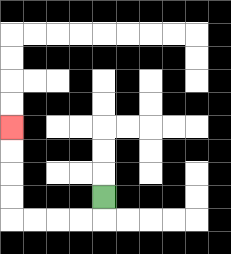{'start': '[4, 8]', 'end': '[0, 5]', 'path_directions': 'D,L,L,L,L,U,U,U,U', 'path_coordinates': '[[4, 8], [4, 9], [3, 9], [2, 9], [1, 9], [0, 9], [0, 8], [0, 7], [0, 6], [0, 5]]'}